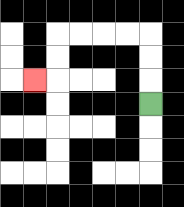{'start': '[6, 4]', 'end': '[1, 3]', 'path_directions': 'U,U,U,L,L,L,L,D,D,L', 'path_coordinates': '[[6, 4], [6, 3], [6, 2], [6, 1], [5, 1], [4, 1], [3, 1], [2, 1], [2, 2], [2, 3], [1, 3]]'}